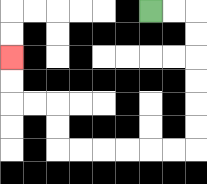{'start': '[6, 0]', 'end': '[0, 2]', 'path_directions': 'R,R,D,D,D,D,D,D,L,L,L,L,L,L,U,U,L,L,U,U', 'path_coordinates': '[[6, 0], [7, 0], [8, 0], [8, 1], [8, 2], [8, 3], [8, 4], [8, 5], [8, 6], [7, 6], [6, 6], [5, 6], [4, 6], [3, 6], [2, 6], [2, 5], [2, 4], [1, 4], [0, 4], [0, 3], [0, 2]]'}